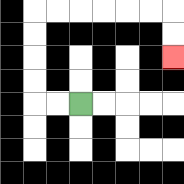{'start': '[3, 4]', 'end': '[7, 2]', 'path_directions': 'L,L,U,U,U,U,R,R,R,R,R,R,D,D', 'path_coordinates': '[[3, 4], [2, 4], [1, 4], [1, 3], [1, 2], [1, 1], [1, 0], [2, 0], [3, 0], [4, 0], [5, 0], [6, 0], [7, 0], [7, 1], [7, 2]]'}